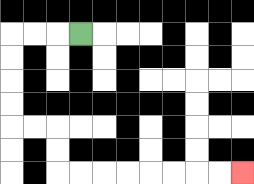{'start': '[3, 1]', 'end': '[10, 7]', 'path_directions': 'L,L,L,D,D,D,D,R,R,D,D,R,R,R,R,R,R,R,R', 'path_coordinates': '[[3, 1], [2, 1], [1, 1], [0, 1], [0, 2], [0, 3], [0, 4], [0, 5], [1, 5], [2, 5], [2, 6], [2, 7], [3, 7], [4, 7], [5, 7], [6, 7], [7, 7], [8, 7], [9, 7], [10, 7]]'}